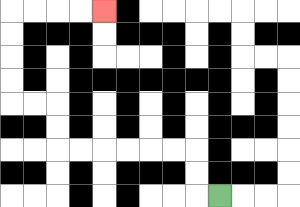{'start': '[9, 8]', 'end': '[4, 0]', 'path_directions': 'L,U,U,L,L,L,L,L,L,U,U,L,L,U,U,U,U,R,R,R,R', 'path_coordinates': '[[9, 8], [8, 8], [8, 7], [8, 6], [7, 6], [6, 6], [5, 6], [4, 6], [3, 6], [2, 6], [2, 5], [2, 4], [1, 4], [0, 4], [0, 3], [0, 2], [0, 1], [0, 0], [1, 0], [2, 0], [3, 0], [4, 0]]'}